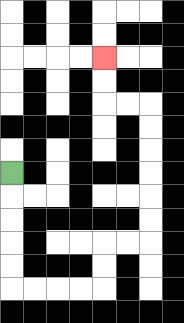{'start': '[0, 7]', 'end': '[4, 2]', 'path_directions': 'D,D,D,D,D,R,R,R,R,U,U,R,R,U,U,U,U,U,U,L,L,U,U', 'path_coordinates': '[[0, 7], [0, 8], [0, 9], [0, 10], [0, 11], [0, 12], [1, 12], [2, 12], [3, 12], [4, 12], [4, 11], [4, 10], [5, 10], [6, 10], [6, 9], [6, 8], [6, 7], [6, 6], [6, 5], [6, 4], [5, 4], [4, 4], [4, 3], [4, 2]]'}